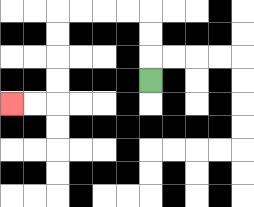{'start': '[6, 3]', 'end': '[0, 4]', 'path_directions': 'U,U,U,L,L,L,L,D,D,D,D,L,L', 'path_coordinates': '[[6, 3], [6, 2], [6, 1], [6, 0], [5, 0], [4, 0], [3, 0], [2, 0], [2, 1], [2, 2], [2, 3], [2, 4], [1, 4], [0, 4]]'}